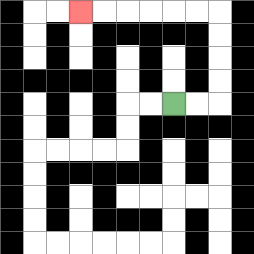{'start': '[7, 4]', 'end': '[3, 0]', 'path_directions': 'R,R,U,U,U,U,L,L,L,L,L,L', 'path_coordinates': '[[7, 4], [8, 4], [9, 4], [9, 3], [9, 2], [9, 1], [9, 0], [8, 0], [7, 0], [6, 0], [5, 0], [4, 0], [3, 0]]'}